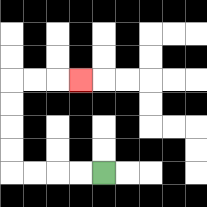{'start': '[4, 7]', 'end': '[3, 3]', 'path_directions': 'L,L,L,L,U,U,U,U,R,R,R', 'path_coordinates': '[[4, 7], [3, 7], [2, 7], [1, 7], [0, 7], [0, 6], [0, 5], [0, 4], [0, 3], [1, 3], [2, 3], [3, 3]]'}